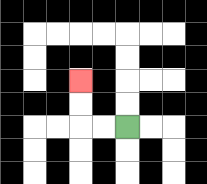{'start': '[5, 5]', 'end': '[3, 3]', 'path_directions': 'L,L,U,U', 'path_coordinates': '[[5, 5], [4, 5], [3, 5], [3, 4], [3, 3]]'}